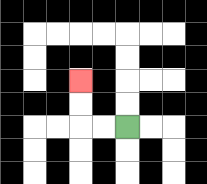{'start': '[5, 5]', 'end': '[3, 3]', 'path_directions': 'L,L,U,U', 'path_coordinates': '[[5, 5], [4, 5], [3, 5], [3, 4], [3, 3]]'}